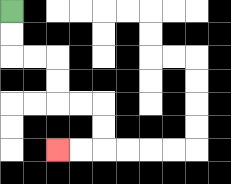{'start': '[0, 0]', 'end': '[2, 6]', 'path_directions': 'D,D,R,R,D,D,R,R,D,D,L,L', 'path_coordinates': '[[0, 0], [0, 1], [0, 2], [1, 2], [2, 2], [2, 3], [2, 4], [3, 4], [4, 4], [4, 5], [4, 6], [3, 6], [2, 6]]'}